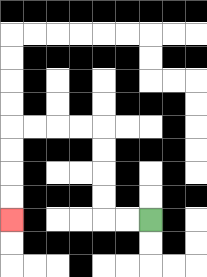{'start': '[6, 9]', 'end': '[0, 9]', 'path_directions': 'L,L,U,U,U,U,L,L,L,L,D,D,D,D', 'path_coordinates': '[[6, 9], [5, 9], [4, 9], [4, 8], [4, 7], [4, 6], [4, 5], [3, 5], [2, 5], [1, 5], [0, 5], [0, 6], [0, 7], [0, 8], [0, 9]]'}